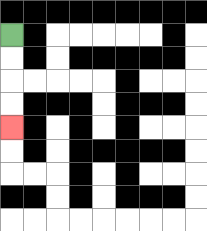{'start': '[0, 1]', 'end': '[0, 5]', 'path_directions': 'D,D,D,D', 'path_coordinates': '[[0, 1], [0, 2], [0, 3], [0, 4], [0, 5]]'}